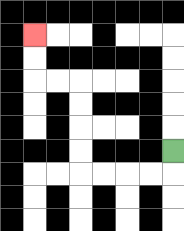{'start': '[7, 6]', 'end': '[1, 1]', 'path_directions': 'D,L,L,L,L,U,U,U,U,L,L,U,U', 'path_coordinates': '[[7, 6], [7, 7], [6, 7], [5, 7], [4, 7], [3, 7], [3, 6], [3, 5], [3, 4], [3, 3], [2, 3], [1, 3], [1, 2], [1, 1]]'}